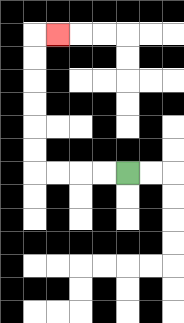{'start': '[5, 7]', 'end': '[2, 1]', 'path_directions': 'L,L,L,L,U,U,U,U,U,U,R', 'path_coordinates': '[[5, 7], [4, 7], [3, 7], [2, 7], [1, 7], [1, 6], [1, 5], [1, 4], [1, 3], [1, 2], [1, 1], [2, 1]]'}